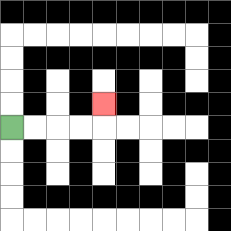{'start': '[0, 5]', 'end': '[4, 4]', 'path_directions': 'R,R,R,R,U', 'path_coordinates': '[[0, 5], [1, 5], [2, 5], [3, 5], [4, 5], [4, 4]]'}